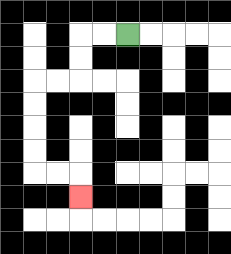{'start': '[5, 1]', 'end': '[3, 8]', 'path_directions': 'L,L,D,D,L,L,D,D,D,D,R,R,D', 'path_coordinates': '[[5, 1], [4, 1], [3, 1], [3, 2], [3, 3], [2, 3], [1, 3], [1, 4], [1, 5], [1, 6], [1, 7], [2, 7], [3, 7], [3, 8]]'}